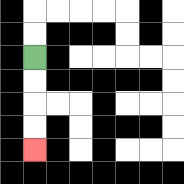{'start': '[1, 2]', 'end': '[1, 6]', 'path_directions': 'D,D,D,D', 'path_coordinates': '[[1, 2], [1, 3], [1, 4], [1, 5], [1, 6]]'}